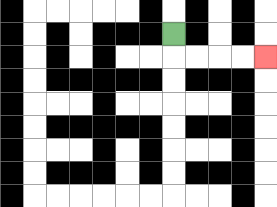{'start': '[7, 1]', 'end': '[11, 2]', 'path_directions': 'D,R,R,R,R', 'path_coordinates': '[[7, 1], [7, 2], [8, 2], [9, 2], [10, 2], [11, 2]]'}